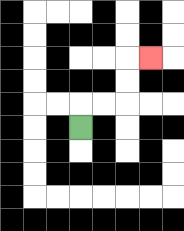{'start': '[3, 5]', 'end': '[6, 2]', 'path_directions': 'U,R,R,U,U,R', 'path_coordinates': '[[3, 5], [3, 4], [4, 4], [5, 4], [5, 3], [5, 2], [6, 2]]'}